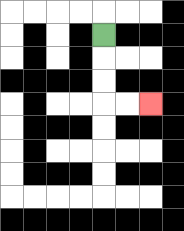{'start': '[4, 1]', 'end': '[6, 4]', 'path_directions': 'D,D,D,R,R', 'path_coordinates': '[[4, 1], [4, 2], [4, 3], [4, 4], [5, 4], [6, 4]]'}